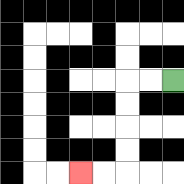{'start': '[7, 3]', 'end': '[3, 7]', 'path_directions': 'L,L,D,D,D,D,L,L', 'path_coordinates': '[[7, 3], [6, 3], [5, 3], [5, 4], [5, 5], [5, 6], [5, 7], [4, 7], [3, 7]]'}